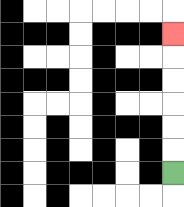{'start': '[7, 7]', 'end': '[7, 1]', 'path_directions': 'U,U,U,U,U,U', 'path_coordinates': '[[7, 7], [7, 6], [7, 5], [7, 4], [7, 3], [7, 2], [7, 1]]'}